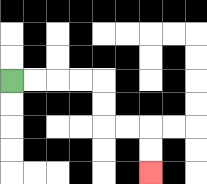{'start': '[0, 3]', 'end': '[6, 7]', 'path_directions': 'R,R,R,R,D,D,R,R,D,D', 'path_coordinates': '[[0, 3], [1, 3], [2, 3], [3, 3], [4, 3], [4, 4], [4, 5], [5, 5], [6, 5], [6, 6], [6, 7]]'}